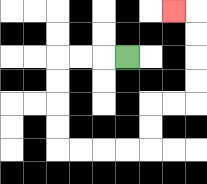{'start': '[5, 2]', 'end': '[7, 0]', 'path_directions': 'L,L,L,D,D,D,D,R,R,R,R,U,U,R,R,U,U,U,U,L', 'path_coordinates': '[[5, 2], [4, 2], [3, 2], [2, 2], [2, 3], [2, 4], [2, 5], [2, 6], [3, 6], [4, 6], [5, 6], [6, 6], [6, 5], [6, 4], [7, 4], [8, 4], [8, 3], [8, 2], [8, 1], [8, 0], [7, 0]]'}